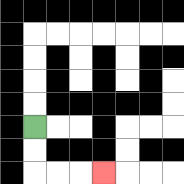{'start': '[1, 5]', 'end': '[4, 7]', 'path_directions': 'D,D,R,R,R', 'path_coordinates': '[[1, 5], [1, 6], [1, 7], [2, 7], [3, 7], [4, 7]]'}